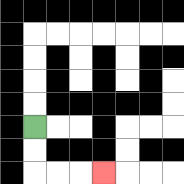{'start': '[1, 5]', 'end': '[4, 7]', 'path_directions': 'D,D,R,R,R', 'path_coordinates': '[[1, 5], [1, 6], [1, 7], [2, 7], [3, 7], [4, 7]]'}